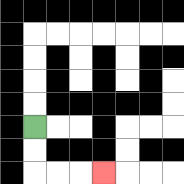{'start': '[1, 5]', 'end': '[4, 7]', 'path_directions': 'D,D,R,R,R', 'path_coordinates': '[[1, 5], [1, 6], [1, 7], [2, 7], [3, 7], [4, 7]]'}